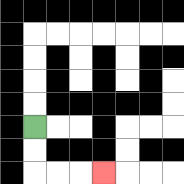{'start': '[1, 5]', 'end': '[4, 7]', 'path_directions': 'D,D,R,R,R', 'path_coordinates': '[[1, 5], [1, 6], [1, 7], [2, 7], [3, 7], [4, 7]]'}